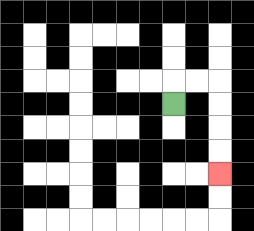{'start': '[7, 4]', 'end': '[9, 7]', 'path_directions': 'U,R,R,D,D,D,D', 'path_coordinates': '[[7, 4], [7, 3], [8, 3], [9, 3], [9, 4], [9, 5], [9, 6], [9, 7]]'}